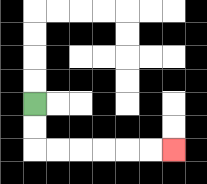{'start': '[1, 4]', 'end': '[7, 6]', 'path_directions': 'D,D,R,R,R,R,R,R', 'path_coordinates': '[[1, 4], [1, 5], [1, 6], [2, 6], [3, 6], [4, 6], [5, 6], [6, 6], [7, 6]]'}